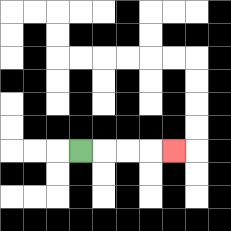{'start': '[3, 6]', 'end': '[7, 6]', 'path_directions': 'R,R,R,R', 'path_coordinates': '[[3, 6], [4, 6], [5, 6], [6, 6], [7, 6]]'}